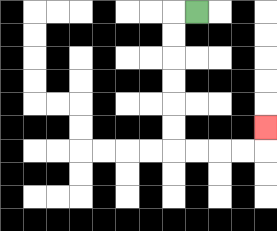{'start': '[8, 0]', 'end': '[11, 5]', 'path_directions': 'L,D,D,D,D,D,D,R,R,R,R,U', 'path_coordinates': '[[8, 0], [7, 0], [7, 1], [7, 2], [7, 3], [7, 4], [7, 5], [7, 6], [8, 6], [9, 6], [10, 6], [11, 6], [11, 5]]'}